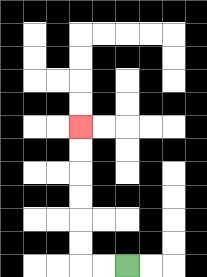{'start': '[5, 11]', 'end': '[3, 5]', 'path_directions': 'L,L,U,U,U,U,U,U', 'path_coordinates': '[[5, 11], [4, 11], [3, 11], [3, 10], [3, 9], [3, 8], [3, 7], [3, 6], [3, 5]]'}